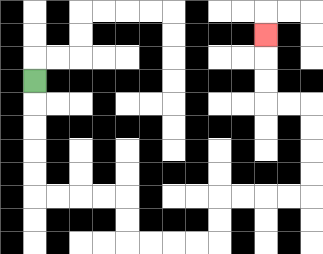{'start': '[1, 3]', 'end': '[11, 1]', 'path_directions': 'D,D,D,D,D,R,R,R,R,D,D,R,R,R,R,U,U,R,R,R,R,U,U,U,U,L,L,U,U,U', 'path_coordinates': '[[1, 3], [1, 4], [1, 5], [1, 6], [1, 7], [1, 8], [2, 8], [3, 8], [4, 8], [5, 8], [5, 9], [5, 10], [6, 10], [7, 10], [8, 10], [9, 10], [9, 9], [9, 8], [10, 8], [11, 8], [12, 8], [13, 8], [13, 7], [13, 6], [13, 5], [13, 4], [12, 4], [11, 4], [11, 3], [11, 2], [11, 1]]'}